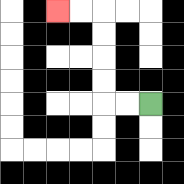{'start': '[6, 4]', 'end': '[2, 0]', 'path_directions': 'L,L,U,U,U,U,L,L', 'path_coordinates': '[[6, 4], [5, 4], [4, 4], [4, 3], [4, 2], [4, 1], [4, 0], [3, 0], [2, 0]]'}